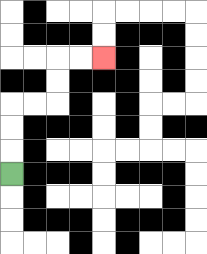{'start': '[0, 7]', 'end': '[4, 2]', 'path_directions': 'U,U,U,R,R,U,U,R,R', 'path_coordinates': '[[0, 7], [0, 6], [0, 5], [0, 4], [1, 4], [2, 4], [2, 3], [2, 2], [3, 2], [4, 2]]'}